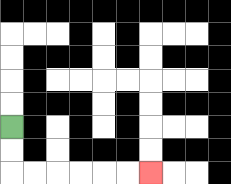{'start': '[0, 5]', 'end': '[6, 7]', 'path_directions': 'D,D,R,R,R,R,R,R', 'path_coordinates': '[[0, 5], [0, 6], [0, 7], [1, 7], [2, 7], [3, 7], [4, 7], [5, 7], [6, 7]]'}